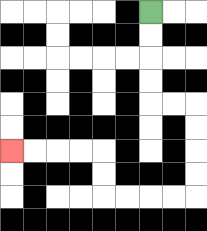{'start': '[6, 0]', 'end': '[0, 6]', 'path_directions': 'D,D,D,D,R,R,D,D,D,D,L,L,L,L,U,U,L,L,L,L', 'path_coordinates': '[[6, 0], [6, 1], [6, 2], [6, 3], [6, 4], [7, 4], [8, 4], [8, 5], [8, 6], [8, 7], [8, 8], [7, 8], [6, 8], [5, 8], [4, 8], [4, 7], [4, 6], [3, 6], [2, 6], [1, 6], [0, 6]]'}